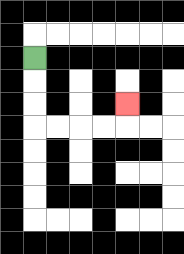{'start': '[1, 2]', 'end': '[5, 4]', 'path_directions': 'D,D,D,R,R,R,R,U', 'path_coordinates': '[[1, 2], [1, 3], [1, 4], [1, 5], [2, 5], [3, 5], [4, 5], [5, 5], [5, 4]]'}